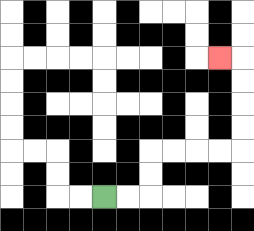{'start': '[4, 8]', 'end': '[9, 2]', 'path_directions': 'R,R,U,U,R,R,R,R,U,U,U,U,L', 'path_coordinates': '[[4, 8], [5, 8], [6, 8], [6, 7], [6, 6], [7, 6], [8, 6], [9, 6], [10, 6], [10, 5], [10, 4], [10, 3], [10, 2], [9, 2]]'}